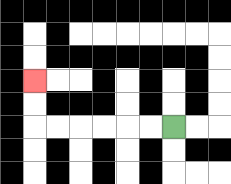{'start': '[7, 5]', 'end': '[1, 3]', 'path_directions': 'L,L,L,L,L,L,U,U', 'path_coordinates': '[[7, 5], [6, 5], [5, 5], [4, 5], [3, 5], [2, 5], [1, 5], [1, 4], [1, 3]]'}